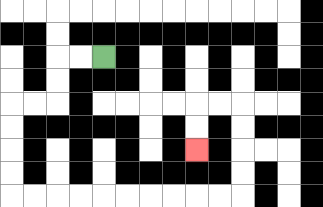{'start': '[4, 2]', 'end': '[8, 6]', 'path_directions': 'L,L,D,D,L,L,D,D,D,D,R,R,R,R,R,R,R,R,R,R,U,U,U,U,L,L,D,D', 'path_coordinates': '[[4, 2], [3, 2], [2, 2], [2, 3], [2, 4], [1, 4], [0, 4], [0, 5], [0, 6], [0, 7], [0, 8], [1, 8], [2, 8], [3, 8], [4, 8], [5, 8], [6, 8], [7, 8], [8, 8], [9, 8], [10, 8], [10, 7], [10, 6], [10, 5], [10, 4], [9, 4], [8, 4], [8, 5], [8, 6]]'}